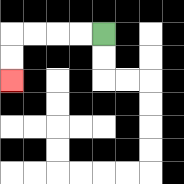{'start': '[4, 1]', 'end': '[0, 3]', 'path_directions': 'L,L,L,L,D,D', 'path_coordinates': '[[4, 1], [3, 1], [2, 1], [1, 1], [0, 1], [0, 2], [0, 3]]'}